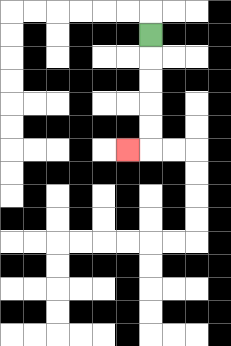{'start': '[6, 1]', 'end': '[5, 6]', 'path_directions': 'D,D,D,D,D,L', 'path_coordinates': '[[6, 1], [6, 2], [6, 3], [6, 4], [6, 5], [6, 6], [5, 6]]'}